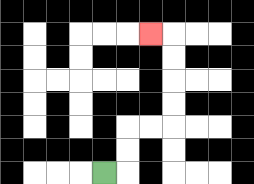{'start': '[4, 7]', 'end': '[6, 1]', 'path_directions': 'R,U,U,R,R,U,U,U,U,L', 'path_coordinates': '[[4, 7], [5, 7], [5, 6], [5, 5], [6, 5], [7, 5], [7, 4], [7, 3], [7, 2], [7, 1], [6, 1]]'}